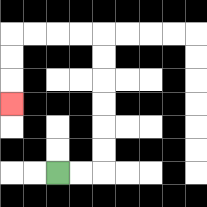{'start': '[2, 7]', 'end': '[0, 4]', 'path_directions': 'R,R,U,U,U,U,U,U,L,L,L,L,D,D,D', 'path_coordinates': '[[2, 7], [3, 7], [4, 7], [4, 6], [4, 5], [4, 4], [4, 3], [4, 2], [4, 1], [3, 1], [2, 1], [1, 1], [0, 1], [0, 2], [0, 3], [0, 4]]'}